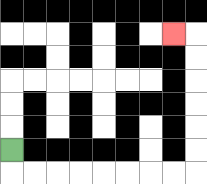{'start': '[0, 6]', 'end': '[7, 1]', 'path_directions': 'D,R,R,R,R,R,R,R,R,U,U,U,U,U,U,L', 'path_coordinates': '[[0, 6], [0, 7], [1, 7], [2, 7], [3, 7], [4, 7], [5, 7], [6, 7], [7, 7], [8, 7], [8, 6], [8, 5], [8, 4], [8, 3], [8, 2], [8, 1], [7, 1]]'}